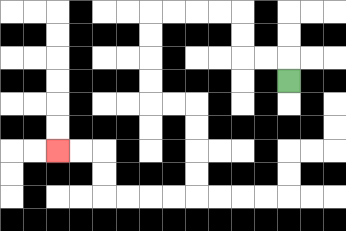{'start': '[12, 3]', 'end': '[2, 6]', 'path_directions': 'U,L,L,U,U,L,L,L,L,D,D,D,D,R,R,D,D,D,D,L,L,L,L,U,U,L,L', 'path_coordinates': '[[12, 3], [12, 2], [11, 2], [10, 2], [10, 1], [10, 0], [9, 0], [8, 0], [7, 0], [6, 0], [6, 1], [6, 2], [6, 3], [6, 4], [7, 4], [8, 4], [8, 5], [8, 6], [8, 7], [8, 8], [7, 8], [6, 8], [5, 8], [4, 8], [4, 7], [4, 6], [3, 6], [2, 6]]'}